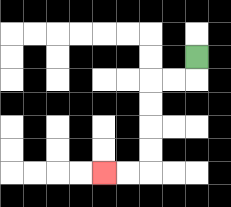{'start': '[8, 2]', 'end': '[4, 7]', 'path_directions': 'D,L,L,D,D,D,D,L,L', 'path_coordinates': '[[8, 2], [8, 3], [7, 3], [6, 3], [6, 4], [6, 5], [6, 6], [6, 7], [5, 7], [4, 7]]'}